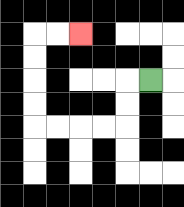{'start': '[6, 3]', 'end': '[3, 1]', 'path_directions': 'L,D,D,L,L,L,L,U,U,U,U,R,R', 'path_coordinates': '[[6, 3], [5, 3], [5, 4], [5, 5], [4, 5], [3, 5], [2, 5], [1, 5], [1, 4], [1, 3], [1, 2], [1, 1], [2, 1], [3, 1]]'}